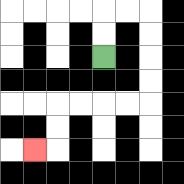{'start': '[4, 2]', 'end': '[1, 6]', 'path_directions': 'U,U,R,R,D,D,D,D,L,L,L,L,D,D,L', 'path_coordinates': '[[4, 2], [4, 1], [4, 0], [5, 0], [6, 0], [6, 1], [6, 2], [6, 3], [6, 4], [5, 4], [4, 4], [3, 4], [2, 4], [2, 5], [2, 6], [1, 6]]'}